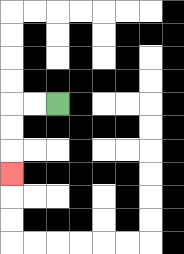{'start': '[2, 4]', 'end': '[0, 7]', 'path_directions': 'L,L,D,D,D', 'path_coordinates': '[[2, 4], [1, 4], [0, 4], [0, 5], [0, 6], [0, 7]]'}